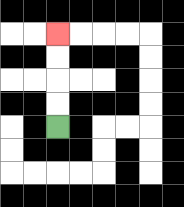{'start': '[2, 5]', 'end': '[2, 1]', 'path_directions': 'U,U,U,U', 'path_coordinates': '[[2, 5], [2, 4], [2, 3], [2, 2], [2, 1]]'}